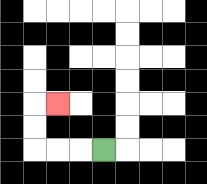{'start': '[4, 6]', 'end': '[2, 4]', 'path_directions': 'L,L,L,U,U,R', 'path_coordinates': '[[4, 6], [3, 6], [2, 6], [1, 6], [1, 5], [1, 4], [2, 4]]'}